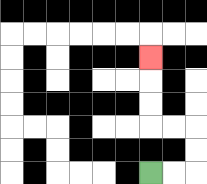{'start': '[6, 7]', 'end': '[6, 2]', 'path_directions': 'R,R,U,U,L,L,U,U,U', 'path_coordinates': '[[6, 7], [7, 7], [8, 7], [8, 6], [8, 5], [7, 5], [6, 5], [6, 4], [6, 3], [6, 2]]'}